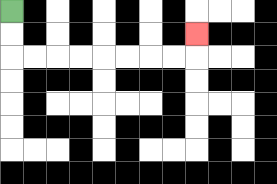{'start': '[0, 0]', 'end': '[8, 1]', 'path_directions': 'D,D,R,R,R,R,R,R,R,R,U', 'path_coordinates': '[[0, 0], [0, 1], [0, 2], [1, 2], [2, 2], [3, 2], [4, 2], [5, 2], [6, 2], [7, 2], [8, 2], [8, 1]]'}